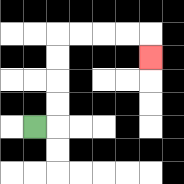{'start': '[1, 5]', 'end': '[6, 2]', 'path_directions': 'R,U,U,U,U,R,R,R,R,D', 'path_coordinates': '[[1, 5], [2, 5], [2, 4], [2, 3], [2, 2], [2, 1], [3, 1], [4, 1], [5, 1], [6, 1], [6, 2]]'}